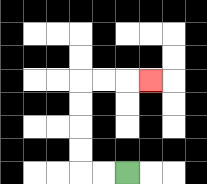{'start': '[5, 7]', 'end': '[6, 3]', 'path_directions': 'L,L,U,U,U,U,R,R,R', 'path_coordinates': '[[5, 7], [4, 7], [3, 7], [3, 6], [3, 5], [3, 4], [3, 3], [4, 3], [5, 3], [6, 3]]'}